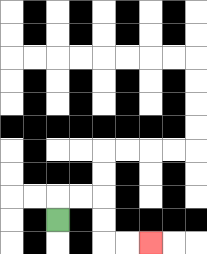{'start': '[2, 9]', 'end': '[6, 10]', 'path_directions': 'U,R,R,D,D,R,R', 'path_coordinates': '[[2, 9], [2, 8], [3, 8], [4, 8], [4, 9], [4, 10], [5, 10], [6, 10]]'}